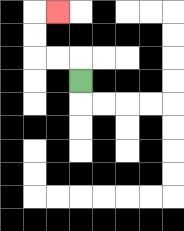{'start': '[3, 3]', 'end': '[2, 0]', 'path_directions': 'U,L,L,U,U,R', 'path_coordinates': '[[3, 3], [3, 2], [2, 2], [1, 2], [1, 1], [1, 0], [2, 0]]'}